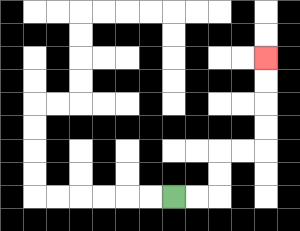{'start': '[7, 8]', 'end': '[11, 2]', 'path_directions': 'R,R,U,U,R,R,U,U,U,U', 'path_coordinates': '[[7, 8], [8, 8], [9, 8], [9, 7], [9, 6], [10, 6], [11, 6], [11, 5], [11, 4], [11, 3], [11, 2]]'}